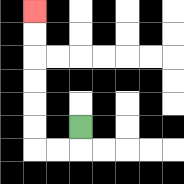{'start': '[3, 5]', 'end': '[1, 0]', 'path_directions': 'D,L,L,U,U,U,U,U,U', 'path_coordinates': '[[3, 5], [3, 6], [2, 6], [1, 6], [1, 5], [1, 4], [1, 3], [1, 2], [1, 1], [1, 0]]'}